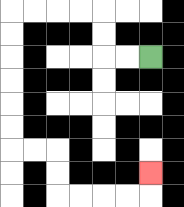{'start': '[6, 2]', 'end': '[6, 7]', 'path_directions': 'L,L,U,U,L,L,L,L,D,D,D,D,D,D,R,R,D,D,R,R,R,R,U', 'path_coordinates': '[[6, 2], [5, 2], [4, 2], [4, 1], [4, 0], [3, 0], [2, 0], [1, 0], [0, 0], [0, 1], [0, 2], [0, 3], [0, 4], [0, 5], [0, 6], [1, 6], [2, 6], [2, 7], [2, 8], [3, 8], [4, 8], [5, 8], [6, 8], [6, 7]]'}